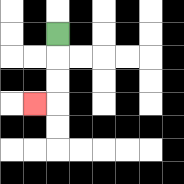{'start': '[2, 1]', 'end': '[1, 4]', 'path_directions': 'D,D,D,L', 'path_coordinates': '[[2, 1], [2, 2], [2, 3], [2, 4], [1, 4]]'}